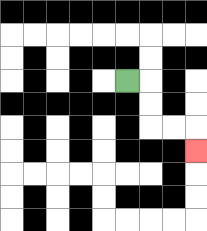{'start': '[5, 3]', 'end': '[8, 6]', 'path_directions': 'R,D,D,R,R,D', 'path_coordinates': '[[5, 3], [6, 3], [6, 4], [6, 5], [7, 5], [8, 5], [8, 6]]'}